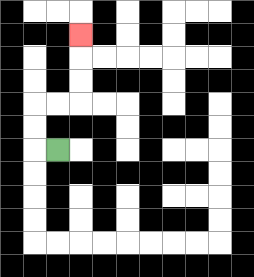{'start': '[2, 6]', 'end': '[3, 1]', 'path_directions': 'L,U,U,R,R,U,U,U', 'path_coordinates': '[[2, 6], [1, 6], [1, 5], [1, 4], [2, 4], [3, 4], [3, 3], [3, 2], [3, 1]]'}